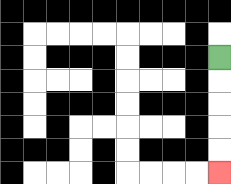{'start': '[9, 2]', 'end': '[9, 7]', 'path_directions': 'D,D,D,D,D', 'path_coordinates': '[[9, 2], [9, 3], [9, 4], [9, 5], [9, 6], [9, 7]]'}